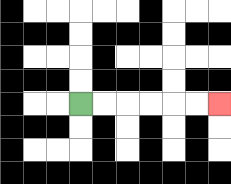{'start': '[3, 4]', 'end': '[9, 4]', 'path_directions': 'R,R,R,R,R,R', 'path_coordinates': '[[3, 4], [4, 4], [5, 4], [6, 4], [7, 4], [8, 4], [9, 4]]'}